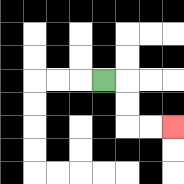{'start': '[4, 3]', 'end': '[7, 5]', 'path_directions': 'R,D,D,R,R', 'path_coordinates': '[[4, 3], [5, 3], [5, 4], [5, 5], [6, 5], [7, 5]]'}